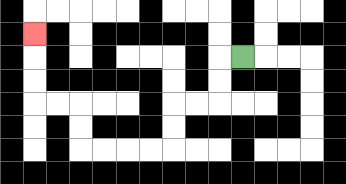{'start': '[10, 2]', 'end': '[1, 1]', 'path_directions': 'L,D,D,L,L,D,D,L,L,L,L,U,U,L,L,U,U,U', 'path_coordinates': '[[10, 2], [9, 2], [9, 3], [9, 4], [8, 4], [7, 4], [7, 5], [7, 6], [6, 6], [5, 6], [4, 6], [3, 6], [3, 5], [3, 4], [2, 4], [1, 4], [1, 3], [1, 2], [1, 1]]'}